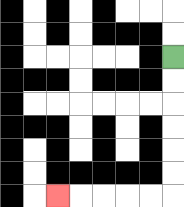{'start': '[7, 2]', 'end': '[2, 8]', 'path_directions': 'D,D,D,D,D,D,L,L,L,L,L', 'path_coordinates': '[[7, 2], [7, 3], [7, 4], [7, 5], [7, 6], [7, 7], [7, 8], [6, 8], [5, 8], [4, 8], [3, 8], [2, 8]]'}